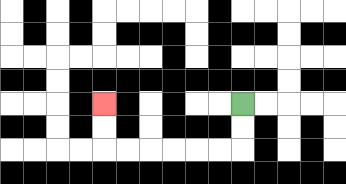{'start': '[10, 4]', 'end': '[4, 4]', 'path_directions': 'D,D,L,L,L,L,L,L,U,U', 'path_coordinates': '[[10, 4], [10, 5], [10, 6], [9, 6], [8, 6], [7, 6], [6, 6], [5, 6], [4, 6], [4, 5], [4, 4]]'}